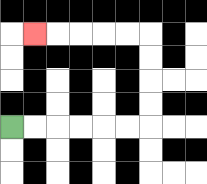{'start': '[0, 5]', 'end': '[1, 1]', 'path_directions': 'R,R,R,R,R,R,U,U,U,U,L,L,L,L,L', 'path_coordinates': '[[0, 5], [1, 5], [2, 5], [3, 5], [4, 5], [5, 5], [6, 5], [6, 4], [6, 3], [6, 2], [6, 1], [5, 1], [4, 1], [3, 1], [2, 1], [1, 1]]'}